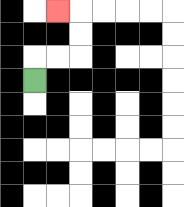{'start': '[1, 3]', 'end': '[2, 0]', 'path_directions': 'U,R,R,U,U,L', 'path_coordinates': '[[1, 3], [1, 2], [2, 2], [3, 2], [3, 1], [3, 0], [2, 0]]'}